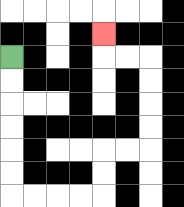{'start': '[0, 2]', 'end': '[4, 1]', 'path_directions': 'D,D,D,D,D,D,R,R,R,R,U,U,R,R,U,U,U,U,L,L,U', 'path_coordinates': '[[0, 2], [0, 3], [0, 4], [0, 5], [0, 6], [0, 7], [0, 8], [1, 8], [2, 8], [3, 8], [4, 8], [4, 7], [4, 6], [5, 6], [6, 6], [6, 5], [6, 4], [6, 3], [6, 2], [5, 2], [4, 2], [4, 1]]'}